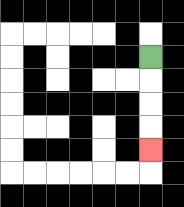{'start': '[6, 2]', 'end': '[6, 6]', 'path_directions': 'D,D,D,D', 'path_coordinates': '[[6, 2], [6, 3], [6, 4], [6, 5], [6, 6]]'}